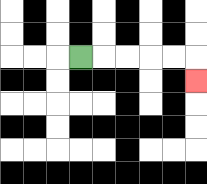{'start': '[3, 2]', 'end': '[8, 3]', 'path_directions': 'R,R,R,R,R,D', 'path_coordinates': '[[3, 2], [4, 2], [5, 2], [6, 2], [7, 2], [8, 2], [8, 3]]'}